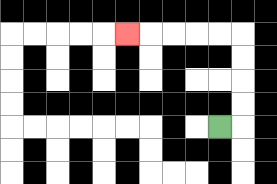{'start': '[9, 5]', 'end': '[5, 1]', 'path_directions': 'R,U,U,U,U,L,L,L,L,L', 'path_coordinates': '[[9, 5], [10, 5], [10, 4], [10, 3], [10, 2], [10, 1], [9, 1], [8, 1], [7, 1], [6, 1], [5, 1]]'}